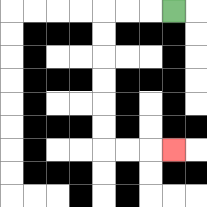{'start': '[7, 0]', 'end': '[7, 6]', 'path_directions': 'L,L,L,D,D,D,D,D,D,R,R,R', 'path_coordinates': '[[7, 0], [6, 0], [5, 0], [4, 0], [4, 1], [4, 2], [4, 3], [4, 4], [4, 5], [4, 6], [5, 6], [6, 6], [7, 6]]'}